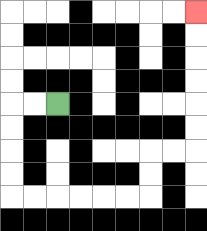{'start': '[2, 4]', 'end': '[8, 0]', 'path_directions': 'L,L,D,D,D,D,R,R,R,R,R,R,U,U,R,R,U,U,U,U,U,U', 'path_coordinates': '[[2, 4], [1, 4], [0, 4], [0, 5], [0, 6], [0, 7], [0, 8], [1, 8], [2, 8], [3, 8], [4, 8], [5, 8], [6, 8], [6, 7], [6, 6], [7, 6], [8, 6], [8, 5], [8, 4], [8, 3], [8, 2], [8, 1], [8, 0]]'}